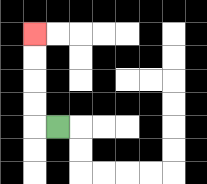{'start': '[2, 5]', 'end': '[1, 1]', 'path_directions': 'L,U,U,U,U', 'path_coordinates': '[[2, 5], [1, 5], [1, 4], [1, 3], [1, 2], [1, 1]]'}